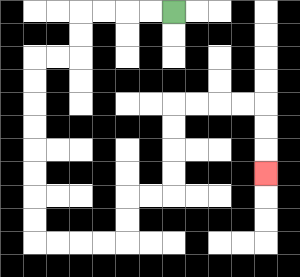{'start': '[7, 0]', 'end': '[11, 7]', 'path_directions': 'L,L,L,L,D,D,L,L,D,D,D,D,D,D,D,D,R,R,R,R,U,U,R,R,U,U,U,U,R,R,R,R,D,D,D', 'path_coordinates': '[[7, 0], [6, 0], [5, 0], [4, 0], [3, 0], [3, 1], [3, 2], [2, 2], [1, 2], [1, 3], [1, 4], [1, 5], [1, 6], [1, 7], [1, 8], [1, 9], [1, 10], [2, 10], [3, 10], [4, 10], [5, 10], [5, 9], [5, 8], [6, 8], [7, 8], [7, 7], [7, 6], [7, 5], [7, 4], [8, 4], [9, 4], [10, 4], [11, 4], [11, 5], [11, 6], [11, 7]]'}